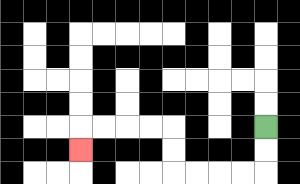{'start': '[11, 5]', 'end': '[3, 6]', 'path_directions': 'D,D,L,L,L,L,U,U,L,L,L,L,D', 'path_coordinates': '[[11, 5], [11, 6], [11, 7], [10, 7], [9, 7], [8, 7], [7, 7], [7, 6], [7, 5], [6, 5], [5, 5], [4, 5], [3, 5], [3, 6]]'}